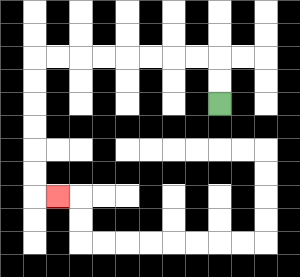{'start': '[9, 4]', 'end': '[2, 8]', 'path_directions': 'U,U,L,L,L,L,L,L,L,L,D,D,D,D,D,D,R', 'path_coordinates': '[[9, 4], [9, 3], [9, 2], [8, 2], [7, 2], [6, 2], [5, 2], [4, 2], [3, 2], [2, 2], [1, 2], [1, 3], [1, 4], [1, 5], [1, 6], [1, 7], [1, 8], [2, 8]]'}